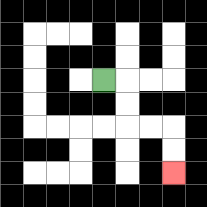{'start': '[4, 3]', 'end': '[7, 7]', 'path_directions': 'R,D,D,R,R,D,D', 'path_coordinates': '[[4, 3], [5, 3], [5, 4], [5, 5], [6, 5], [7, 5], [7, 6], [7, 7]]'}